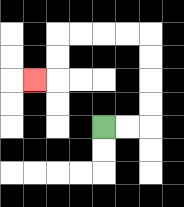{'start': '[4, 5]', 'end': '[1, 3]', 'path_directions': 'R,R,U,U,U,U,L,L,L,L,D,D,L', 'path_coordinates': '[[4, 5], [5, 5], [6, 5], [6, 4], [6, 3], [6, 2], [6, 1], [5, 1], [4, 1], [3, 1], [2, 1], [2, 2], [2, 3], [1, 3]]'}